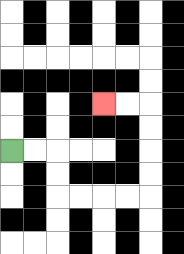{'start': '[0, 6]', 'end': '[4, 4]', 'path_directions': 'R,R,D,D,R,R,R,R,U,U,U,U,L,L', 'path_coordinates': '[[0, 6], [1, 6], [2, 6], [2, 7], [2, 8], [3, 8], [4, 8], [5, 8], [6, 8], [6, 7], [6, 6], [6, 5], [6, 4], [5, 4], [4, 4]]'}